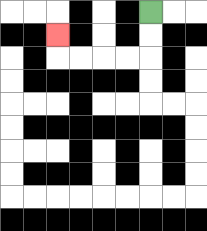{'start': '[6, 0]', 'end': '[2, 1]', 'path_directions': 'D,D,L,L,L,L,U', 'path_coordinates': '[[6, 0], [6, 1], [6, 2], [5, 2], [4, 2], [3, 2], [2, 2], [2, 1]]'}